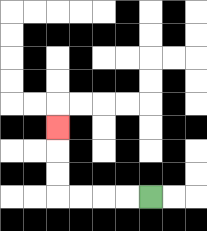{'start': '[6, 8]', 'end': '[2, 5]', 'path_directions': 'L,L,L,L,U,U,U', 'path_coordinates': '[[6, 8], [5, 8], [4, 8], [3, 8], [2, 8], [2, 7], [2, 6], [2, 5]]'}